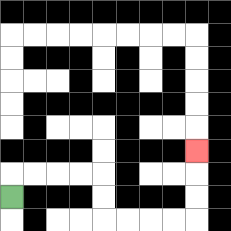{'start': '[0, 8]', 'end': '[8, 6]', 'path_directions': 'U,R,R,R,R,D,D,R,R,R,R,U,U,U', 'path_coordinates': '[[0, 8], [0, 7], [1, 7], [2, 7], [3, 7], [4, 7], [4, 8], [4, 9], [5, 9], [6, 9], [7, 9], [8, 9], [8, 8], [8, 7], [8, 6]]'}